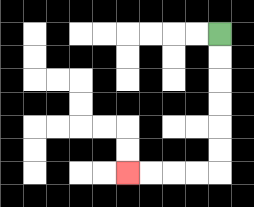{'start': '[9, 1]', 'end': '[5, 7]', 'path_directions': 'D,D,D,D,D,D,L,L,L,L', 'path_coordinates': '[[9, 1], [9, 2], [9, 3], [9, 4], [9, 5], [9, 6], [9, 7], [8, 7], [7, 7], [6, 7], [5, 7]]'}